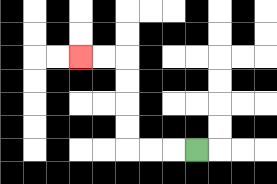{'start': '[8, 6]', 'end': '[3, 2]', 'path_directions': 'L,L,L,U,U,U,U,L,L', 'path_coordinates': '[[8, 6], [7, 6], [6, 6], [5, 6], [5, 5], [5, 4], [5, 3], [5, 2], [4, 2], [3, 2]]'}